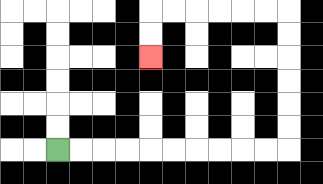{'start': '[2, 6]', 'end': '[6, 2]', 'path_directions': 'R,R,R,R,R,R,R,R,R,R,U,U,U,U,U,U,L,L,L,L,L,L,D,D', 'path_coordinates': '[[2, 6], [3, 6], [4, 6], [5, 6], [6, 6], [7, 6], [8, 6], [9, 6], [10, 6], [11, 6], [12, 6], [12, 5], [12, 4], [12, 3], [12, 2], [12, 1], [12, 0], [11, 0], [10, 0], [9, 0], [8, 0], [7, 0], [6, 0], [6, 1], [6, 2]]'}